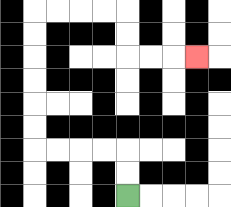{'start': '[5, 8]', 'end': '[8, 2]', 'path_directions': 'U,U,L,L,L,L,U,U,U,U,U,U,R,R,R,R,D,D,R,R,R', 'path_coordinates': '[[5, 8], [5, 7], [5, 6], [4, 6], [3, 6], [2, 6], [1, 6], [1, 5], [1, 4], [1, 3], [1, 2], [1, 1], [1, 0], [2, 0], [3, 0], [4, 0], [5, 0], [5, 1], [5, 2], [6, 2], [7, 2], [8, 2]]'}